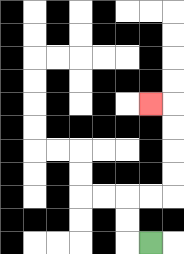{'start': '[6, 10]', 'end': '[6, 4]', 'path_directions': 'L,U,U,R,R,U,U,U,U,L', 'path_coordinates': '[[6, 10], [5, 10], [5, 9], [5, 8], [6, 8], [7, 8], [7, 7], [7, 6], [7, 5], [7, 4], [6, 4]]'}